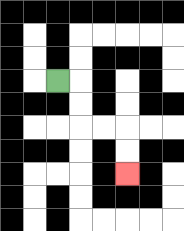{'start': '[2, 3]', 'end': '[5, 7]', 'path_directions': 'R,D,D,R,R,D,D', 'path_coordinates': '[[2, 3], [3, 3], [3, 4], [3, 5], [4, 5], [5, 5], [5, 6], [5, 7]]'}